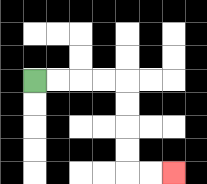{'start': '[1, 3]', 'end': '[7, 7]', 'path_directions': 'R,R,R,R,D,D,D,D,R,R', 'path_coordinates': '[[1, 3], [2, 3], [3, 3], [4, 3], [5, 3], [5, 4], [5, 5], [5, 6], [5, 7], [6, 7], [7, 7]]'}